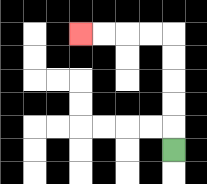{'start': '[7, 6]', 'end': '[3, 1]', 'path_directions': 'U,U,U,U,U,L,L,L,L', 'path_coordinates': '[[7, 6], [7, 5], [7, 4], [7, 3], [7, 2], [7, 1], [6, 1], [5, 1], [4, 1], [3, 1]]'}